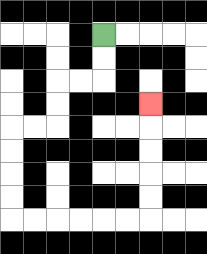{'start': '[4, 1]', 'end': '[6, 4]', 'path_directions': 'D,D,L,L,D,D,L,L,D,D,D,D,R,R,R,R,R,R,U,U,U,U,U', 'path_coordinates': '[[4, 1], [4, 2], [4, 3], [3, 3], [2, 3], [2, 4], [2, 5], [1, 5], [0, 5], [0, 6], [0, 7], [0, 8], [0, 9], [1, 9], [2, 9], [3, 9], [4, 9], [5, 9], [6, 9], [6, 8], [6, 7], [6, 6], [6, 5], [6, 4]]'}